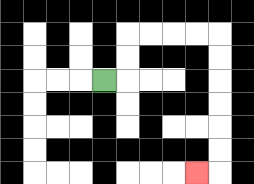{'start': '[4, 3]', 'end': '[8, 7]', 'path_directions': 'R,U,U,R,R,R,R,D,D,D,D,D,D,L', 'path_coordinates': '[[4, 3], [5, 3], [5, 2], [5, 1], [6, 1], [7, 1], [8, 1], [9, 1], [9, 2], [9, 3], [9, 4], [9, 5], [9, 6], [9, 7], [8, 7]]'}